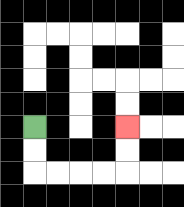{'start': '[1, 5]', 'end': '[5, 5]', 'path_directions': 'D,D,R,R,R,R,U,U', 'path_coordinates': '[[1, 5], [1, 6], [1, 7], [2, 7], [3, 7], [4, 7], [5, 7], [5, 6], [5, 5]]'}